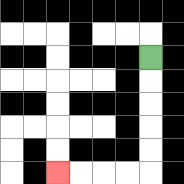{'start': '[6, 2]', 'end': '[2, 7]', 'path_directions': 'D,D,D,D,D,L,L,L,L', 'path_coordinates': '[[6, 2], [6, 3], [6, 4], [6, 5], [6, 6], [6, 7], [5, 7], [4, 7], [3, 7], [2, 7]]'}